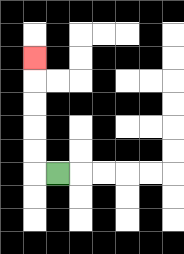{'start': '[2, 7]', 'end': '[1, 2]', 'path_directions': 'L,U,U,U,U,U', 'path_coordinates': '[[2, 7], [1, 7], [1, 6], [1, 5], [1, 4], [1, 3], [1, 2]]'}